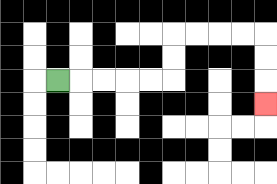{'start': '[2, 3]', 'end': '[11, 4]', 'path_directions': 'R,R,R,R,R,U,U,R,R,R,R,D,D,D', 'path_coordinates': '[[2, 3], [3, 3], [4, 3], [5, 3], [6, 3], [7, 3], [7, 2], [7, 1], [8, 1], [9, 1], [10, 1], [11, 1], [11, 2], [11, 3], [11, 4]]'}